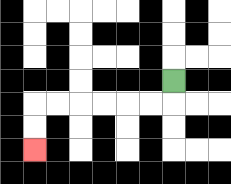{'start': '[7, 3]', 'end': '[1, 6]', 'path_directions': 'D,L,L,L,L,L,L,D,D', 'path_coordinates': '[[7, 3], [7, 4], [6, 4], [5, 4], [4, 4], [3, 4], [2, 4], [1, 4], [1, 5], [1, 6]]'}